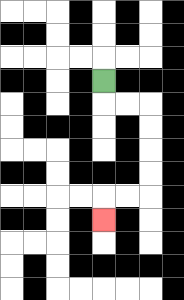{'start': '[4, 3]', 'end': '[4, 9]', 'path_directions': 'D,R,R,D,D,D,D,L,L,D', 'path_coordinates': '[[4, 3], [4, 4], [5, 4], [6, 4], [6, 5], [6, 6], [6, 7], [6, 8], [5, 8], [4, 8], [4, 9]]'}